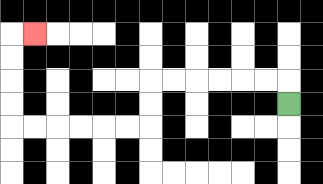{'start': '[12, 4]', 'end': '[1, 1]', 'path_directions': 'U,L,L,L,L,L,L,D,D,L,L,L,L,L,L,U,U,U,U,R', 'path_coordinates': '[[12, 4], [12, 3], [11, 3], [10, 3], [9, 3], [8, 3], [7, 3], [6, 3], [6, 4], [6, 5], [5, 5], [4, 5], [3, 5], [2, 5], [1, 5], [0, 5], [0, 4], [0, 3], [0, 2], [0, 1], [1, 1]]'}